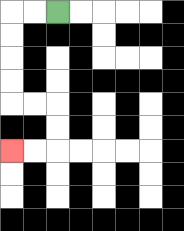{'start': '[2, 0]', 'end': '[0, 6]', 'path_directions': 'L,L,D,D,D,D,R,R,D,D,L,L', 'path_coordinates': '[[2, 0], [1, 0], [0, 0], [0, 1], [0, 2], [0, 3], [0, 4], [1, 4], [2, 4], [2, 5], [2, 6], [1, 6], [0, 6]]'}